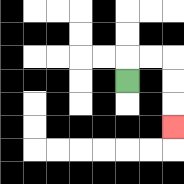{'start': '[5, 3]', 'end': '[7, 5]', 'path_directions': 'U,R,R,D,D,D', 'path_coordinates': '[[5, 3], [5, 2], [6, 2], [7, 2], [7, 3], [7, 4], [7, 5]]'}